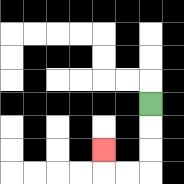{'start': '[6, 4]', 'end': '[4, 6]', 'path_directions': 'D,D,D,L,L,U', 'path_coordinates': '[[6, 4], [6, 5], [6, 6], [6, 7], [5, 7], [4, 7], [4, 6]]'}